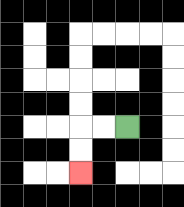{'start': '[5, 5]', 'end': '[3, 7]', 'path_directions': 'L,L,D,D', 'path_coordinates': '[[5, 5], [4, 5], [3, 5], [3, 6], [3, 7]]'}